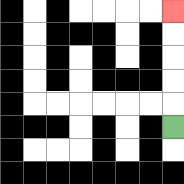{'start': '[7, 5]', 'end': '[7, 0]', 'path_directions': 'U,U,U,U,U', 'path_coordinates': '[[7, 5], [7, 4], [7, 3], [7, 2], [7, 1], [7, 0]]'}